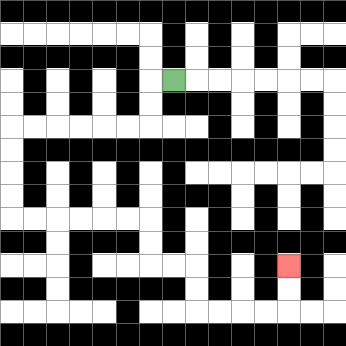{'start': '[7, 3]', 'end': '[12, 11]', 'path_directions': 'L,D,D,L,L,L,L,L,L,D,D,D,D,R,R,R,R,R,R,D,D,R,R,D,D,R,R,R,R,U,U', 'path_coordinates': '[[7, 3], [6, 3], [6, 4], [6, 5], [5, 5], [4, 5], [3, 5], [2, 5], [1, 5], [0, 5], [0, 6], [0, 7], [0, 8], [0, 9], [1, 9], [2, 9], [3, 9], [4, 9], [5, 9], [6, 9], [6, 10], [6, 11], [7, 11], [8, 11], [8, 12], [8, 13], [9, 13], [10, 13], [11, 13], [12, 13], [12, 12], [12, 11]]'}